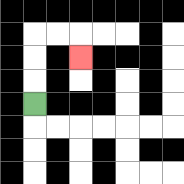{'start': '[1, 4]', 'end': '[3, 2]', 'path_directions': 'U,U,U,R,R,D', 'path_coordinates': '[[1, 4], [1, 3], [1, 2], [1, 1], [2, 1], [3, 1], [3, 2]]'}